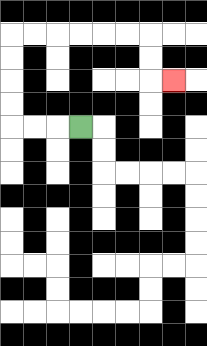{'start': '[3, 5]', 'end': '[7, 3]', 'path_directions': 'L,L,L,U,U,U,U,R,R,R,R,R,R,D,D,R', 'path_coordinates': '[[3, 5], [2, 5], [1, 5], [0, 5], [0, 4], [0, 3], [0, 2], [0, 1], [1, 1], [2, 1], [3, 1], [4, 1], [5, 1], [6, 1], [6, 2], [6, 3], [7, 3]]'}